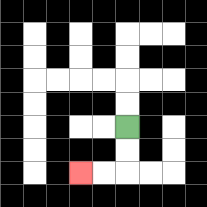{'start': '[5, 5]', 'end': '[3, 7]', 'path_directions': 'D,D,L,L', 'path_coordinates': '[[5, 5], [5, 6], [5, 7], [4, 7], [3, 7]]'}